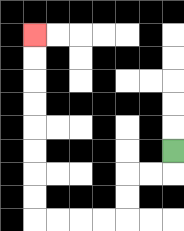{'start': '[7, 6]', 'end': '[1, 1]', 'path_directions': 'D,L,L,D,D,L,L,L,L,U,U,U,U,U,U,U,U', 'path_coordinates': '[[7, 6], [7, 7], [6, 7], [5, 7], [5, 8], [5, 9], [4, 9], [3, 9], [2, 9], [1, 9], [1, 8], [1, 7], [1, 6], [1, 5], [1, 4], [1, 3], [1, 2], [1, 1]]'}